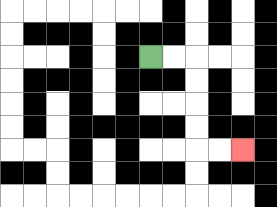{'start': '[6, 2]', 'end': '[10, 6]', 'path_directions': 'R,R,D,D,D,D,R,R', 'path_coordinates': '[[6, 2], [7, 2], [8, 2], [8, 3], [8, 4], [8, 5], [8, 6], [9, 6], [10, 6]]'}